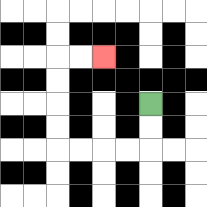{'start': '[6, 4]', 'end': '[4, 2]', 'path_directions': 'D,D,L,L,L,L,U,U,U,U,R,R', 'path_coordinates': '[[6, 4], [6, 5], [6, 6], [5, 6], [4, 6], [3, 6], [2, 6], [2, 5], [2, 4], [2, 3], [2, 2], [3, 2], [4, 2]]'}